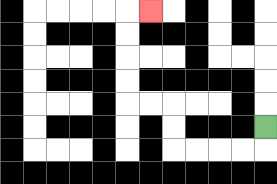{'start': '[11, 5]', 'end': '[6, 0]', 'path_directions': 'D,L,L,L,L,U,U,L,L,U,U,U,U,R', 'path_coordinates': '[[11, 5], [11, 6], [10, 6], [9, 6], [8, 6], [7, 6], [7, 5], [7, 4], [6, 4], [5, 4], [5, 3], [5, 2], [5, 1], [5, 0], [6, 0]]'}